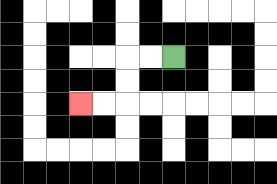{'start': '[7, 2]', 'end': '[3, 4]', 'path_directions': 'L,L,D,D,L,L', 'path_coordinates': '[[7, 2], [6, 2], [5, 2], [5, 3], [5, 4], [4, 4], [3, 4]]'}